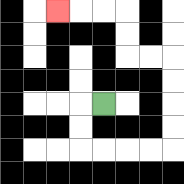{'start': '[4, 4]', 'end': '[2, 0]', 'path_directions': 'L,D,D,R,R,R,R,U,U,U,U,L,L,U,U,L,L,L', 'path_coordinates': '[[4, 4], [3, 4], [3, 5], [3, 6], [4, 6], [5, 6], [6, 6], [7, 6], [7, 5], [7, 4], [7, 3], [7, 2], [6, 2], [5, 2], [5, 1], [5, 0], [4, 0], [3, 0], [2, 0]]'}